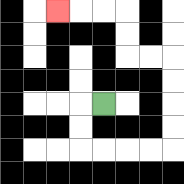{'start': '[4, 4]', 'end': '[2, 0]', 'path_directions': 'L,D,D,R,R,R,R,U,U,U,U,L,L,U,U,L,L,L', 'path_coordinates': '[[4, 4], [3, 4], [3, 5], [3, 6], [4, 6], [5, 6], [6, 6], [7, 6], [7, 5], [7, 4], [7, 3], [7, 2], [6, 2], [5, 2], [5, 1], [5, 0], [4, 0], [3, 0], [2, 0]]'}